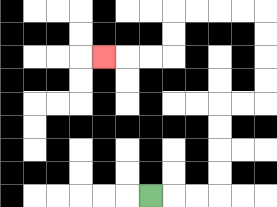{'start': '[6, 8]', 'end': '[4, 2]', 'path_directions': 'R,R,R,U,U,U,U,R,R,U,U,U,U,L,L,L,L,D,D,L,L,L', 'path_coordinates': '[[6, 8], [7, 8], [8, 8], [9, 8], [9, 7], [9, 6], [9, 5], [9, 4], [10, 4], [11, 4], [11, 3], [11, 2], [11, 1], [11, 0], [10, 0], [9, 0], [8, 0], [7, 0], [7, 1], [7, 2], [6, 2], [5, 2], [4, 2]]'}